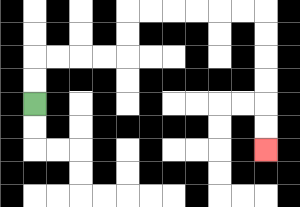{'start': '[1, 4]', 'end': '[11, 6]', 'path_directions': 'U,U,R,R,R,R,U,U,R,R,R,R,R,R,D,D,D,D,D,D', 'path_coordinates': '[[1, 4], [1, 3], [1, 2], [2, 2], [3, 2], [4, 2], [5, 2], [5, 1], [5, 0], [6, 0], [7, 0], [8, 0], [9, 0], [10, 0], [11, 0], [11, 1], [11, 2], [11, 3], [11, 4], [11, 5], [11, 6]]'}